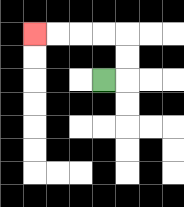{'start': '[4, 3]', 'end': '[1, 1]', 'path_directions': 'R,U,U,L,L,L,L', 'path_coordinates': '[[4, 3], [5, 3], [5, 2], [5, 1], [4, 1], [3, 1], [2, 1], [1, 1]]'}